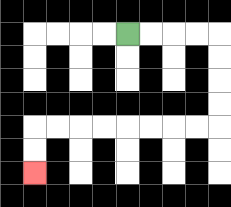{'start': '[5, 1]', 'end': '[1, 7]', 'path_directions': 'R,R,R,R,D,D,D,D,L,L,L,L,L,L,L,L,D,D', 'path_coordinates': '[[5, 1], [6, 1], [7, 1], [8, 1], [9, 1], [9, 2], [9, 3], [9, 4], [9, 5], [8, 5], [7, 5], [6, 5], [5, 5], [4, 5], [3, 5], [2, 5], [1, 5], [1, 6], [1, 7]]'}